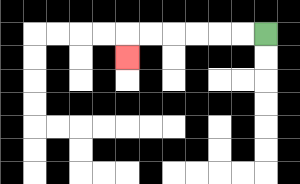{'start': '[11, 1]', 'end': '[5, 2]', 'path_directions': 'L,L,L,L,L,L,D', 'path_coordinates': '[[11, 1], [10, 1], [9, 1], [8, 1], [7, 1], [6, 1], [5, 1], [5, 2]]'}